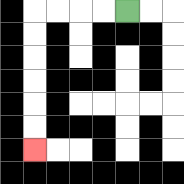{'start': '[5, 0]', 'end': '[1, 6]', 'path_directions': 'L,L,L,L,D,D,D,D,D,D', 'path_coordinates': '[[5, 0], [4, 0], [3, 0], [2, 0], [1, 0], [1, 1], [1, 2], [1, 3], [1, 4], [1, 5], [1, 6]]'}